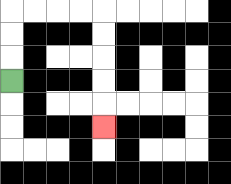{'start': '[0, 3]', 'end': '[4, 5]', 'path_directions': 'U,U,U,R,R,R,R,D,D,D,D,D', 'path_coordinates': '[[0, 3], [0, 2], [0, 1], [0, 0], [1, 0], [2, 0], [3, 0], [4, 0], [4, 1], [4, 2], [4, 3], [4, 4], [4, 5]]'}